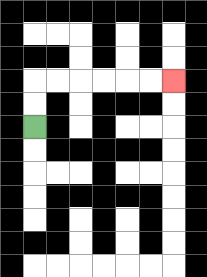{'start': '[1, 5]', 'end': '[7, 3]', 'path_directions': 'U,U,R,R,R,R,R,R', 'path_coordinates': '[[1, 5], [1, 4], [1, 3], [2, 3], [3, 3], [4, 3], [5, 3], [6, 3], [7, 3]]'}